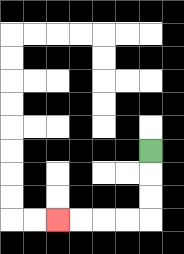{'start': '[6, 6]', 'end': '[2, 9]', 'path_directions': 'D,D,D,L,L,L,L', 'path_coordinates': '[[6, 6], [6, 7], [6, 8], [6, 9], [5, 9], [4, 9], [3, 9], [2, 9]]'}